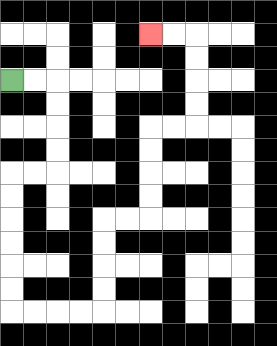{'start': '[0, 3]', 'end': '[6, 1]', 'path_directions': 'R,R,D,D,D,D,L,L,D,D,D,D,D,D,R,R,R,R,U,U,U,U,R,R,U,U,U,U,R,R,U,U,U,U,L,L', 'path_coordinates': '[[0, 3], [1, 3], [2, 3], [2, 4], [2, 5], [2, 6], [2, 7], [1, 7], [0, 7], [0, 8], [0, 9], [0, 10], [0, 11], [0, 12], [0, 13], [1, 13], [2, 13], [3, 13], [4, 13], [4, 12], [4, 11], [4, 10], [4, 9], [5, 9], [6, 9], [6, 8], [6, 7], [6, 6], [6, 5], [7, 5], [8, 5], [8, 4], [8, 3], [8, 2], [8, 1], [7, 1], [6, 1]]'}